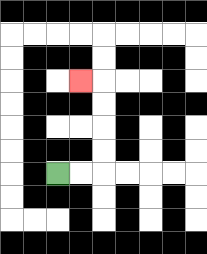{'start': '[2, 7]', 'end': '[3, 3]', 'path_directions': 'R,R,U,U,U,U,L', 'path_coordinates': '[[2, 7], [3, 7], [4, 7], [4, 6], [4, 5], [4, 4], [4, 3], [3, 3]]'}